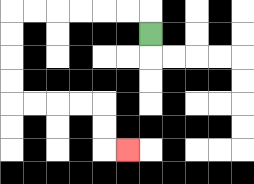{'start': '[6, 1]', 'end': '[5, 6]', 'path_directions': 'U,L,L,L,L,L,L,D,D,D,D,R,R,R,R,D,D,R', 'path_coordinates': '[[6, 1], [6, 0], [5, 0], [4, 0], [3, 0], [2, 0], [1, 0], [0, 0], [0, 1], [0, 2], [0, 3], [0, 4], [1, 4], [2, 4], [3, 4], [4, 4], [4, 5], [4, 6], [5, 6]]'}